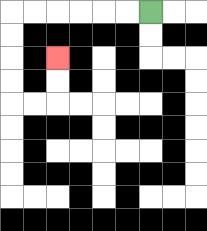{'start': '[6, 0]', 'end': '[2, 2]', 'path_directions': 'L,L,L,L,L,L,D,D,D,D,R,R,U,U', 'path_coordinates': '[[6, 0], [5, 0], [4, 0], [3, 0], [2, 0], [1, 0], [0, 0], [0, 1], [0, 2], [0, 3], [0, 4], [1, 4], [2, 4], [2, 3], [2, 2]]'}